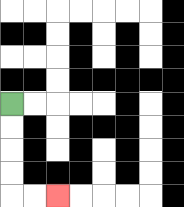{'start': '[0, 4]', 'end': '[2, 8]', 'path_directions': 'D,D,D,D,R,R', 'path_coordinates': '[[0, 4], [0, 5], [0, 6], [0, 7], [0, 8], [1, 8], [2, 8]]'}